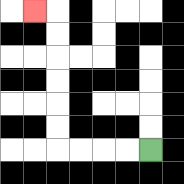{'start': '[6, 6]', 'end': '[1, 0]', 'path_directions': 'L,L,L,L,U,U,U,U,U,U,L', 'path_coordinates': '[[6, 6], [5, 6], [4, 6], [3, 6], [2, 6], [2, 5], [2, 4], [2, 3], [2, 2], [2, 1], [2, 0], [1, 0]]'}